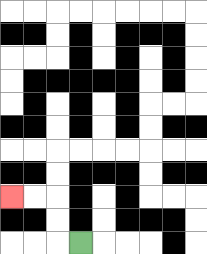{'start': '[3, 10]', 'end': '[0, 8]', 'path_directions': 'L,U,U,L,L', 'path_coordinates': '[[3, 10], [2, 10], [2, 9], [2, 8], [1, 8], [0, 8]]'}